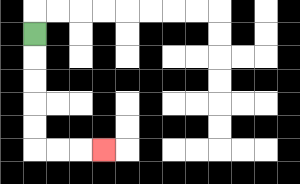{'start': '[1, 1]', 'end': '[4, 6]', 'path_directions': 'D,D,D,D,D,R,R,R', 'path_coordinates': '[[1, 1], [1, 2], [1, 3], [1, 4], [1, 5], [1, 6], [2, 6], [3, 6], [4, 6]]'}